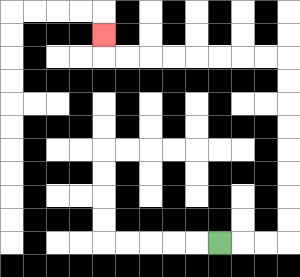{'start': '[9, 10]', 'end': '[4, 1]', 'path_directions': 'R,R,R,U,U,U,U,U,U,U,U,L,L,L,L,L,L,L,L,U', 'path_coordinates': '[[9, 10], [10, 10], [11, 10], [12, 10], [12, 9], [12, 8], [12, 7], [12, 6], [12, 5], [12, 4], [12, 3], [12, 2], [11, 2], [10, 2], [9, 2], [8, 2], [7, 2], [6, 2], [5, 2], [4, 2], [4, 1]]'}